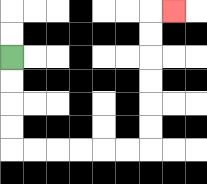{'start': '[0, 2]', 'end': '[7, 0]', 'path_directions': 'D,D,D,D,R,R,R,R,R,R,U,U,U,U,U,U,R', 'path_coordinates': '[[0, 2], [0, 3], [0, 4], [0, 5], [0, 6], [1, 6], [2, 6], [3, 6], [4, 6], [5, 6], [6, 6], [6, 5], [6, 4], [6, 3], [6, 2], [6, 1], [6, 0], [7, 0]]'}